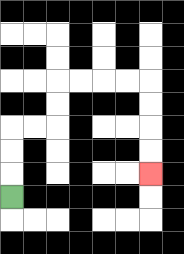{'start': '[0, 8]', 'end': '[6, 7]', 'path_directions': 'U,U,U,R,R,U,U,R,R,R,R,D,D,D,D', 'path_coordinates': '[[0, 8], [0, 7], [0, 6], [0, 5], [1, 5], [2, 5], [2, 4], [2, 3], [3, 3], [4, 3], [5, 3], [6, 3], [6, 4], [6, 5], [6, 6], [6, 7]]'}